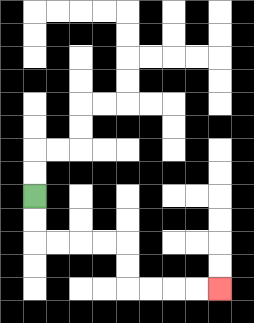{'start': '[1, 8]', 'end': '[9, 12]', 'path_directions': 'D,D,R,R,R,R,D,D,R,R,R,R', 'path_coordinates': '[[1, 8], [1, 9], [1, 10], [2, 10], [3, 10], [4, 10], [5, 10], [5, 11], [5, 12], [6, 12], [7, 12], [8, 12], [9, 12]]'}